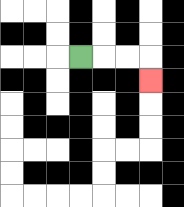{'start': '[3, 2]', 'end': '[6, 3]', 'path_directions': 'R,R,R,D', 'path_coordinates': '[[3, 2], [4, 2], [5, 2], [6, 2], [6, 3]]'}